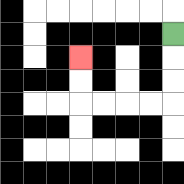{'start': '[7, 1]', 'end': '[3, 2]', 'path_directions': 'D,D,D,L,L,L,L,U,U', 'path_coordinates': '[[7, 1], [7, 2], [7, 3], [7, 4], [6, 4], [5, 4], [4, 4], [3, 4], [3, 3], [3, 2]]'}